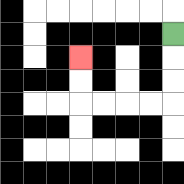{'start': '[7, 1]', 'end': '[3, 2]', 'path_directions': 'D,D,D,L,L,L,L,U,U', 'path_coordinates': '[[7, 1], [7, 2], [7, 3], [7, 4], [6, 4], [5, 4], [4, 4], [3, 4], [3, 3], [3, 2]]'}